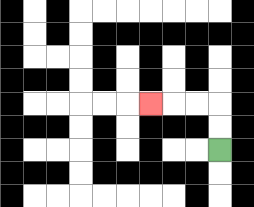{'start': '[9, 6]', 'end': '[6, 4]', 'path_directions': 'U,U,L,L,L', 'path_coordinates': '[[9, 6], [9, 5], [9, 4], [8, 4], [7, 4], [6, 4]]'}